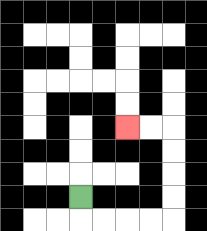{'start': '[3, 8]', 'end': '[5, 5]', 'path_directions': 'D,R,R,R,R,U,U,U,U,L,L', 'path_coordinates': '[[3, 8], [3, 9], [4, 9], [5, 9], [6, 9], [7, 9], [7, 8], [7, 7], [7, 6], [7, 5], [6, 5], [5, 5]]'}